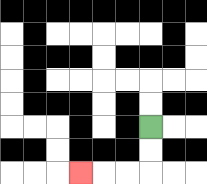{'start': '[6, 5]', 'end': '[3, 7]', 'path_directions': 'D,D,L,L,L', 'path_coordinates': '[[6, 5], [6, 6], [6, 7], [5, 7], [4, 7], [3, 7]]'}